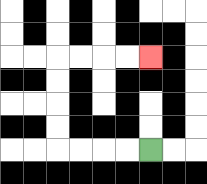{'start': '[6, 6]', 'end': '[6, 2]', 'path_directions': 'L,L,L,L,U,U,U,U,R,R,R,R', 'path_coordinates': '[[6, 6], [5, 6], [4, 6], [3, 6], [2, 6], [2, 5], [2, 4], [2, 3], [2, 2], [3, 2], [4, 2], [5, 2], [6, 2]]'}